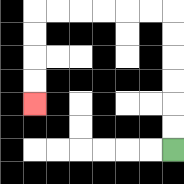{'start': '[7, 6]', 'end': '[1, 4]', 'path_directions': 'U,U,U,U,U,U,L,L,L,L,L,L,D,D,D,D', 'path_coordinates': '[[7, 6], [7, 5], [7, 4], [7, 3], [7, 2], [7, 1], [7, 0], [6, 0], [5, 0], [4, 0], [3, 0], [2, 0], [1, 0], [1, 1], [1, 2], [1, 3], [1, 4]]'}